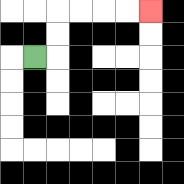{'start': '[1, 2]', 'end': '[6, 0]', 'path_directions': 'R,U,U,R,R,R,R', 'path_coordinates': '[[1, 2], [2, 2], [2, 1], [2, 0], [3, 0], [4, 0], [5, 0], [6, 0]]'}